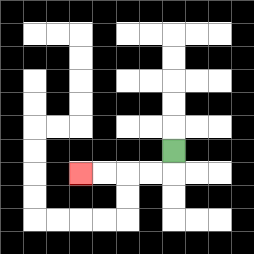{'start': '[7, 6]', 'end': '[3, 7]', 'path_directions': 'D,L,L,L,L', 'path_coordinates': '[[7, 6], [7, 7], [6, 7], [5, 7], [4, 7], [3, 7]]'}